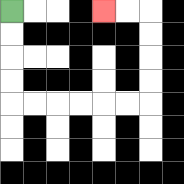{'start': '[0, 0]', 'end': '[4, 0]', 'path_directions': 'D,D,D,D,R,R,R,R,R,R,U,U,U,U,L,L', 'path_coordinates': '[[0, 0], [0, 1], [0, 2], [0, 3], [0, 4], [1, 4], [2, 4], [3, 4], [4, 4], [5, 4], [6, 4], [6, 3], [6, 2], [6, 1], [6, 0], [5, 0], [4, 0]]'}